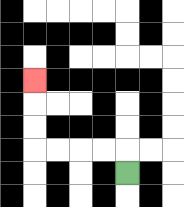{'start': '[5, 7]', 'end': '[1, 3]', 'path_directions': 'U,L,L,L,L,U,U,U', 'path_coordinates': '[[5, 7], [5, 6], [4, 6], [3, 6], [2, 6], [1, 6], [1, 5], [1, 4], [1, 3]]'}